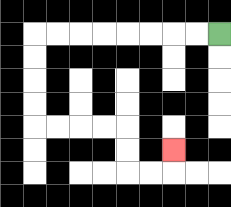{'start': '[9, 1]', 'end': '[7, 6]', 'path_directions': 'L,L,L,L,L,L,L,L,D,D,D,D,R,R,R,R,D,D,R,R,U', 'path_coordinates': '[[9, 1], [8, 1], [7, 1], [6, 1], [5, 1], [4, 1], [3, 1], [2, 1], [1, 1], [1, 2], [1, 3], [1, 4], [1, 5], [2, 5], [3, 5], [4, 5], [5, 5], [5, 6], [5, 7], [6, 7], [7, 7], [7, 6]]'}